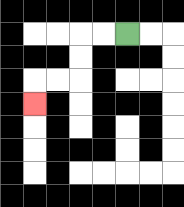{'start': '[5, 1]', 'end': '[1, 4]', 'path_directions': 'L,L,D,D,L,L,D', 'path_coordinates': '[[5, 1], [4, 1], [3, 1], [3, 2], [3, 3], [2, 3], [1, 3], [1, 4]]'}